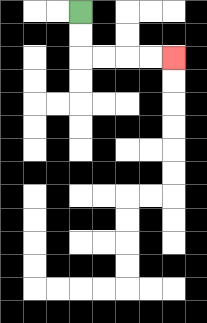{'start': '[3, 0]', 'end': '[7, 2]', 'path_directions': 'D,D,R,R,R,R', 'path_coordinates': '[[3, 0], [3, 1], [3, 2], [4, 2], [5, 2], [6, 2], [7, 2]]'}